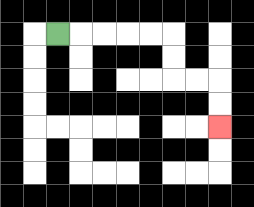{'start': '[2, 1]', 'end': '[9, 5]', 'path_directions': 'R,R,R,R,R,D,D,R,R,D,D', 'path_coordinates': '[[2, 1], [3, 1], [4, 1], [5, 1], [6, 1], [7, 1], [7, 2], [7, 3], [8, 3], [9, 3], [9, 4], [9, 5]]'}